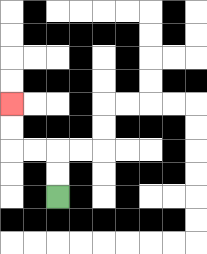{'start': '[2, 8]', 'end': '[0, 4]', 'path_directions': 'U,U,L,L,U,U', 'path_coordinates': '[[2, 8], [2, 7], [2, 6], [1, 6], [0, 6], [0, 5], [0, 4]]'}